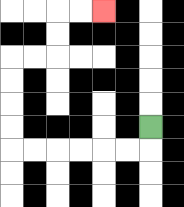{'start': '[6, 5]', 'end': '[4, 0]', 'path_directions': 'D,L,L,L,L,L,L,U,U,U,U,R,R,U,U,R,R', 'path_coordinates': '[[6, 5], [6, 6], [5, 6], [4, 6], [3, 6], [2, 6], [1, 6], [0, 6], [0, 5], [0, 4], [0, 3], [0, 2], [1, 2], [2, 2], [2, 1], [2, 0], [3, 0], [4, 0]]'}